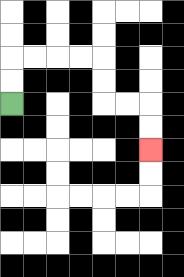{'start': '[0, 4]', 'end': '[6, 6]', 'path_directions': 'U,U,R,R,R,R,D,D,R,R,D,D', 'path_coordinates': '[[0, 4], [0, 3], [0, 2], [1, 2], [2, 2], [3, 2], [4, 2], [4, 3], [4, 4], [5, 4], [6, 4], [6, 5], [6, 6]]'}